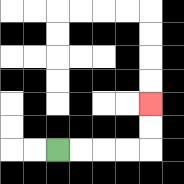{'start': '[2, 6]', 'end': '[6, 4]', 'path_directions': 'R,R,R,R,U,U', 'path_coordinates': '[[2, 6], [3, 6], [4, 6], [5, 6], [6, 6], [6, 5], [6, 4]]'}